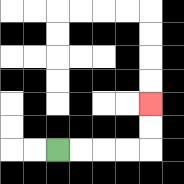{'start': '[2, 6]', 'end': '[6, 4]', 'path_directions': 'R,R,R,R,U,U', 'path_coordinates': '[[2, 6], [3, 6], [4, 6], [5, 6], [6, 6], [6, 5], [6, 4]]'}